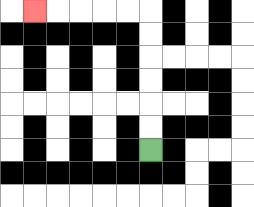{'start': '[6, 6]', 'end': '[1, 0]', 'path_directions': 'U,U,U,U,U,U,L,L,L,L,L', 'path_coordinates': '[[6, 6], [6, 5], [6, 4], [6, 3], [6, 2], [6, 1], [6, 0], [5, 0], [4, 0], [3, 0], [2, 0], [1, 0]]'}